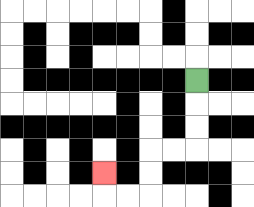{'start': '[8, 3]', 'end': '[4, 7]', 'path_directions': 'D,D,D,L,L,D,D,L,L,U', 'path_coordinates': '[[8, 3], [8, 4], [8, 5], [8, 6], [7, 6], [6, 6], [6, 7], [6, 8], [5, 8], [4, 8], [4, 7]]'}